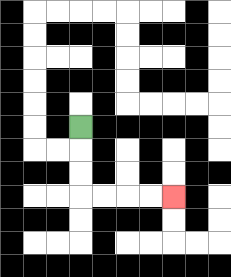{'start': '[3, 5]', 'end': '[7, 8]', 'path_directions': 'D,D,D,R,R,R,R', 'path_coordinates': '[[3, 5], [3, 6], [3, 7], [3, 8], [4, 8], [5, 8], [6, 8], [7, 8]]'}